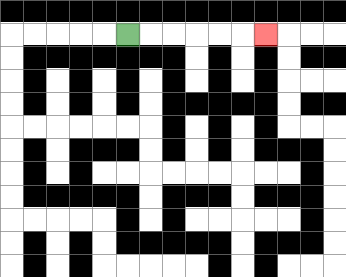{'start': '[5, 1]', 'end': '[11, 1]', 'path_directions': 'R,R,R,R,R,R', 'path_coordinates': '[[5, 1], [6, 1], [7, 1], [8, 1], [9, 1], [10, 1], [11, 1]]'}